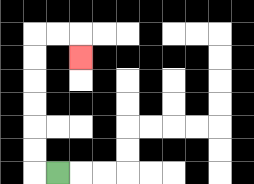{'start': '[2, 7]', 'end': '[3, 2]', 'path_directions': 'L,U,U,U,U,U,U,R,R,D', 'path_coordinates': '[[2, 7], [1, 7], [1, 6], [1, 5], [1, 4], [1, 3], [1, 2], [1, 1], [2, 1], [3, 1], [3, 2]]'}